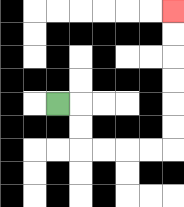{'start': '[2, 4]', 'end': '[7, 0]', 'path_directions': 'R,D,D,R,R,R,R,U,U,U,U,U,U', 'path_coordinates': '[[2, 4], [3, 4], [3, 5], [3, 6], [4, 6], [5, 6], [6, 6], [7, 6], [7, 5], [7, 4], [7, 3], [7, 2], [7, 1], [7, 0]]'}